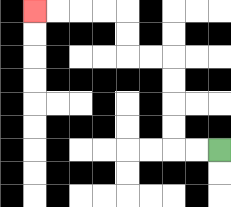{'start': '[9, 6]', 'end': '[1, 0]', 'path_directions': 'L,L,U,U,U,U,L,L,U,U,L,L,L,L', 'path_coordinates': '[[9, 6], [8, 6], [7, 6], [7, 5], [7, 4], [7, 3], [7, 2], [6, 2], [5, 2], [5, 1], [5, 0], [4, 0], [3, 0], [2, 0], [1, 0]]'}